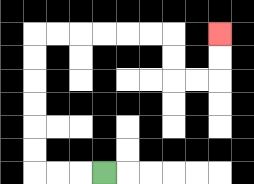{'start': '[4, 7]', 'end': '[9, 1]', 'path_directions': 'L,L,L,U,U,U,U,U,U,R,R,R,R,R,R,D,D,R,R,U,U', 'path_coordinates': '[[4, 7], [3, 7], [2, 7], [1, 7], [1, 6], [1, 5], [1, 4], [1, 3], [1, 2], [1, 1], [2, 1], [3, 1], [4, 1], [5, 1], [6, 1], [7, 1], [7, 2], [7, 3], [8, 3], [9, 3], [9, 2], [9, 1]]'}